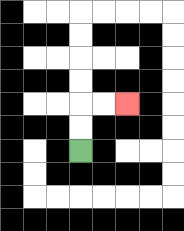{'start': '[3, 6]', 'end': '[5, 4]', 'path_directions': 'U,U,R,R', 'path_coordinates': '[[3, 6], [3, 5], [3, 4], [4, 4], [5, 4]]'}